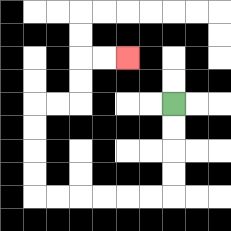{'start': '[7, 4]', 'end': '[5, 2]', 'path_directions': 'D,D,D,D,L,L,L,L,L,L,U,U,U,U,R,R,U,U,R,R', 'path_coordinates': '[[7, 4], [7, 5], [7, 6], [7, 7], [7, 8], [6, 8], [5, 8], [4, 8], [3, 8], [2, 8], [1, 8], [1, 7], [1, 6], [1, 5], [1, 4], [2, 4], [3, 4], [3, 3], [3, 2], [4, 2], [5, 2]]'}